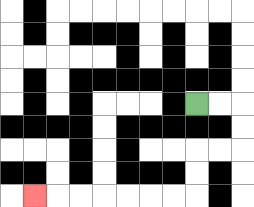{'start': '[8, 4]', 'end': '[1, 8]', 'path_directions': 'R,R,D,D,L,L,D,D,L,L,L,L,L,L,L', 'path_coordinates': '[[8, 4], [9, 4], [10, 4], [10, 5], [10, 6], [9, 6], [8, 6], [8, 7], [8, 8], [7, 8], [6, 8], [5, 8], [4, 8], [3, 8], [2, 8], [1, 8]]'}